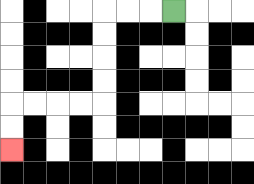{'start': '[7, 0]', 'end': '[0, 6]', 'path_directions': 'L,L,L,D,D,D,D,L,L,L,L,D,D', 'path_coordinates': '[[7, 0], [6, 0], [5, 0], [4, 0], [4, 1], [4, 2], [4, 3], [4, 4], [3, 4], [2, 4], [1, 4], [0, 4], [0, 5], [0, 6]]'}